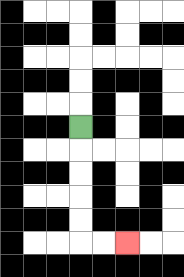{'start': '[3, 5]', 'end': '[5, 10]', 'path_directions': 'D,D,D,D,D,R,R', 'path_coordinates': '[[3, 5], [3, 6], [3, 7], [3, 8], [3, 9], [3, 10], [4, 10], [5, 10]]'}